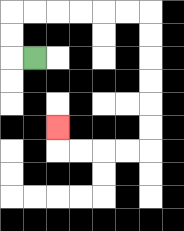{'start': '[1, 2]', 'end': '[2, 5]', 'path_directions': 'L,U,U,R,R,R,R,R,R,D,D,D,D,D,D,L,L,L,L,U', 'path_coordinates': '[[1, 2], [0, 2], [0, 1], [0, 0], [1, 0], [2, 0], [3, 0], [4, 0], [5, 0], [6, 0], [6, 1], [6, 2], [6, 3], [6, 4], [6, 5], [6, 6], [5, 6], [4, 6], [3, 6], [2, 6], [2, 5]]'}